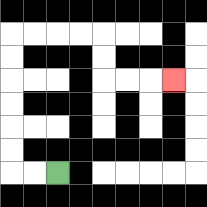{'start': '[2, 7]', 'end': '[7, 3]', 'path_directions': 'L,L,U,U,U,U,U,U,R,R,R,R,D,D,R,R,R', 'path_coordinates': '[[2, 7], [1, 7], [0, 7], [0, 6], [0, 5], [0, 4], [0, 3], [0, 2], [0, 1], [1, 1], [2, 1], [3, 1], [4, 1], [4, 2], [4, 3], [5, 3], [6, 3], [7, 3]]'}